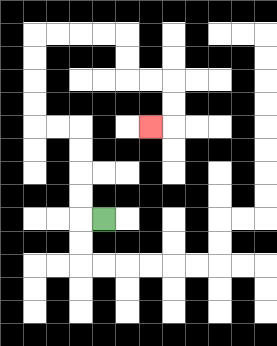{'start': '[4, 9]', 'end': '[6, 5]', 'path_directions': 'L,U,U,U,U,L,L,U,U,U,U,R,R,R,R,D,D,R,R,D,D,L', 'path_coordinates': '[[4, 9], [3, 9], [3, 8], [3, 7], [3, 6], [3, 5], [2, 5], [1, 5], [1, 4], [1, 3], [1, 2], [1, 1], [2, 1], [3, 1], [4, 1], [5, 1], [5, 2], [5, 3], [6, 3], [7, 3], [7, 4], [7, 5], [6, 5]]'}